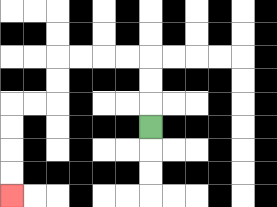{'start': '[6, 5]', 'end': '[0, 8]', 'path_directions': 'U,U,U,L,L,L,L,D,D,L,L,D,D,D,D', 'path_coordinates': '[[6, 5], [6, 4], [6, 3], [6, 2], [5, 2], [4, 2], [3, 2], [2, 2], [2, 3], [2, 4], [1, 4], [0, 4], [0, 5], [0, 6], [0, 7], [0, 8]]'}